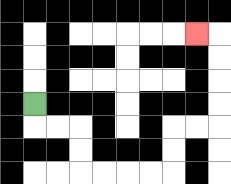{'start': '[1, 4]', 'end': '[8, 1]', 'path_directions': 'D,R,R,D,D,R,R,R,R,U,U,R,R,U,U,U,U,L', 'path_coordinates': '[[1, 4], [1, 5], [2, 5], [3, 5], [3, 6], [3, 7], [4, 7], [5, 7], [6, 7], [7, 7], [7, 6], [7, 5], [8, 5], [9, 5], [9, 4], [9, 3], [9, 2], [9, 1], [8, 1]]'}